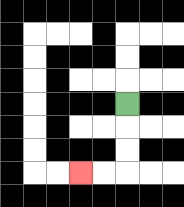{'start': '[5, 4]', 'end': '[3, 7]', 'path_directions': 'D,D,D,L,L', 'path_coordinates': '[[5, 4], [5, 5], [5, 6], [5, 7], [4, 7], [3, 7]]'}